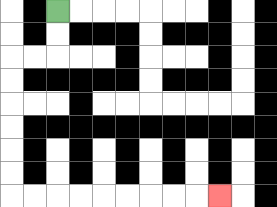{'start': '[2, 0]', 'end': '[9, 8]', 'path_directions': 'D,D,L,L,D,D,D,D,D,D,R,R,R,R,R,R,R,R,R', 'path_coordinates': '[[2, 0], [2, 1], [2, 2], [1, 2], [0, 2], [0, 3], [0, 4], [0, 5], [0, 6], [0, 7], [0, 8], [1, 8], [2, 8], [3, 8], [4, 8], [5, 8], [6, 8], [7, 8], [8, 8], [9, 8]]'}